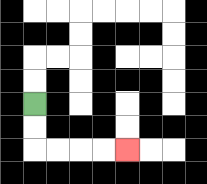{'start': '[1, 4]', 'end': '[5, 6]', 'path_directions': 'D,D,R,R,R,R', 'path_coordinates': '[[1, 4], [1, 5], [1, 6], [2, 6], [3, 6], [4, 6], [5, 6]]'}